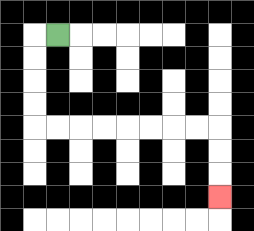{'start': '[2, 1]', 'end': '[9, 8]', 'path_directions': 'L,D,D,D,D,R,R,R,R,R,R,R,R,D,D,D', 'path_coordinates': '[[2, 1], [1, 1], [1, 2], [1, 3], [1, 4], [1, 5], [2, 5], [3, 5], [4, 5], [5, 5], [6, 5], [7, 5], [8, 5], [9, 5], [9, 6], [9, 7], [9, 8]]'}